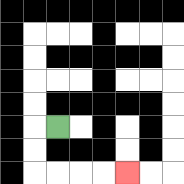{'start': '[2, 5]', 'end': '[5, 7]', 'path_directions': 'L,D,D,R,R,R,R', 'path_coordinates': '[[2, 5], [1, 5], [1, 6], [1, 7], [2, 7], [3, 7], [4, 7], [5, 7]]'}